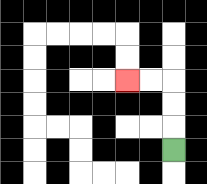{'start': '[7, 6]', 'end': '[5, 3]', 'path_directions': 'U,U,U,L,L', 'path_coordinates': '[[7, 6], [7, 5], [7, 4], [7, 3], [6, 3], [5, 3]]'}